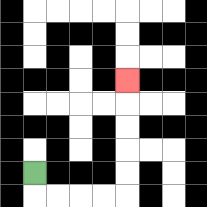{'start': '[1, 7]', 'end': '[5, 3]', 'path_directions': 'D,R,R,R,R,U,U,U,U,U', 'path_coordinates': '[[1, 7], [1, 8], [2, 8], [3, 8], [4, 8], [5, 8], [5, 7], [5, 6], [5, 5], [5, 4], [5, 3]]'}